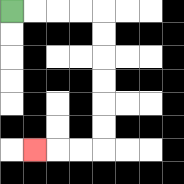{'start': '[0, 0]', 'end': '[1, 6]', 'path_directions': 'R,R,R,R,D,D,D,D,D,D,L,L,L', 'path_coordinates': '[[0, 0], [1, 0], [2, 0], [3, 0], [4, 0], [4, 1], [4, 2], [4, 3], [4, 4], [4, 5], [4, 6], [3, 6], [2, 6], [1, 6]]'}